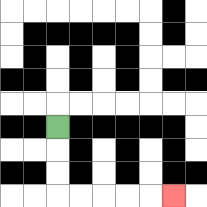{'start': '[2, 5]', 'end': '[7, 8]', 'path_directions': 'D,D,D,R,R,R,R,R', 'path_coordinates': '[[2, 5], [2, 6], [2, 7], [2, 8], [3, 8], [4, 8], [5, 8], [6, 8], [7, 8]]'}